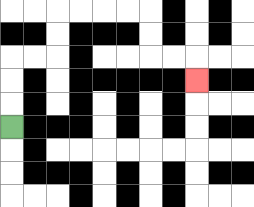{'start': '[0, 5]', 'end': '[8, 3]', 'path_directions': 'U,U,U,R,R,U,U,R,R,R,R,D,D,R,R,D', 'path_coordinates': '[[0, 5], [0, 4], [0, 3], [0, 2], [1, 2], [2, 2], [2, 1], [2, 0], [3, 0], [4, 0], [5, 0], [6, 0], [6, 1], [6, 2], [7, 2], [8, 2], [8, 3]]'}